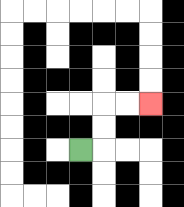{'start': '[3, 6]', 'end': '[6, 4]', 'path_directions': 'R,U,U,R,R', 'path_coordinates': '[[3, 6], [4, 6], [4, 5], [4, 4], [5, 4], [6, 4]]'}